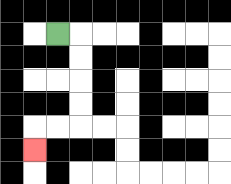{'start': '[2, 1]', 'end': '[1, 6]', 'path_directions': 'R,D,D,D,D,L,L,D', 'path_coordinates': '[[2, 1], [3, 1], [3, 2], [3, 3], [3, 4], [3, 5], [2, 5], [1, 5], [1, 6]]'}